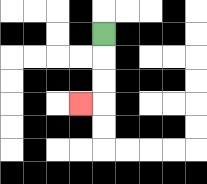{'start': '[4, 1]', 'end': '[3, 4]', 'path_directions': 'D,D,D,L', 'path_coordinates': '[[4, 1], [4, 2], [4, 3], [4, 4], [3, 4]]'}